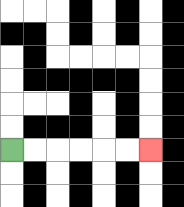{'start': '[0, 6]', 'end': '[6, 6]', 'path_directions': 'R,R,R,R,R,R', 'path_coordinates': '[[0, 6], [1, 6], [2, 6], [3, 6], [4, 6], [5, 6], [6, 6]]'}